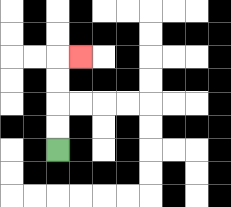{'start': '[2, 6]', 'end': '[3, 2]', 'path_directions': 'U,U,U,U,R', 'path_coordinates': '[[2, 6], [2, 5], [2, 4], [2, 3], [2, 2], [3, 2]]'}